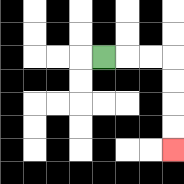{'start': '[4, 2]', 'end': '[7, 6]', 'path_directions': 'R,R,R,D,D,D,D', 'path_coordinates': '[[4, 2], [5, 2], [6, 2], [7, 2], [7, 3], [7, 4], [7, 5], [7, 6]]'}